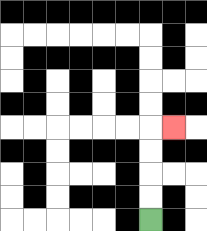{'start': '[6, 9]', 'end': '[7, 5]', 'path_directions': 'U,U,U,U,R', 'path_coordinates': '[[6, 9], [6, 8], [6, 7], [6, 6], [6, 5], [7, 5]]'}